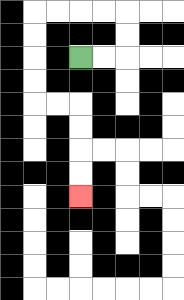{'start': '[3, 2]', 'end': '[3, 8]', 'path_directions': 'R,R,U,U,L,L,L,L,D,D,D,D,R,R,D,D,D,D', 'path_coordinates': '[[3, 2], [4, 2], [5, 2], [5, 1], [5, 0], [4, 0], [3, 0], [2, 0], [1, 0], [1, 1], [1, 2], [1, 3], [1, 4], [2, 4], [3, 4], [3, 5], [3, 6], [3, 7], [3, 8]]'}